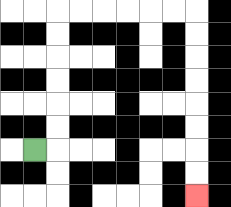{'start': '[1, 6]', 'end': '[8, 8]', 'path_directions': 'R,U,U,U,U,U,U,R,R,R,R,R,R,D,D,D,D,D,D,D,D', 'path_coordinates': '[[1, 6], [2, 6], [2, 5], [2, 4], [2, 3], [2, 2], [2, 1], [2, 0], [3, 0], [4, 0], [5, 0], [6, 0], [7, 0], [8, 0], [8, 1], [8, 2], [8, 3], [8, 4], [8, 5], [8, 6], [8, 7], [8, 8]]'}